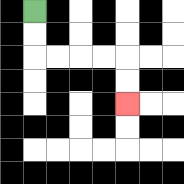{'start': '[1, 0]', 'end': '[5, 4]', 'path_directions': 'D,D,R,R,R,R,D,D', 'path_coordinates': '[[1, 0], [1, 1], [1, 2], [2, 2], [3, 2], [4, 2], [5, 2], [5, 3], [5, 4]]'}